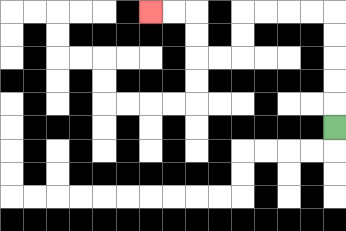{'start': '[14, 5]', 'end': '[6, 0]', 'path_directions': 'U,U,U,U,U,L,L,L,L,D,D,L,L,U,U,L,L', 'path_coordinates': '[[14, 5], [14, 4], [14, 3], [14, 2], [14, 1], [14, 0], [13, 0], [12, 0], [11, 0], [10, 0], [10, 1], [10, 2], [9, 2], [8, 2], [8, 1], [8, 0], [7, 0], [6, 0]]'}